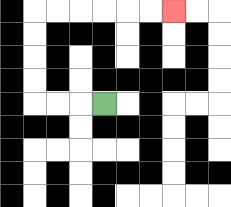{'start': '[4, 4]', 'end': '[7, 0]', 'path_directions': 'L,L,L,U,U,U,U,R,R,R,R,R,R', 'path_coordinates': '[[4, 4], [3, 4], [2, 4], [1, 4], [1, 3], [1, 2], [1, 1], [1, 0], [2, 0], [3, 0], [4, 0], [5, 0], [6, 0], [7, 0]]'}